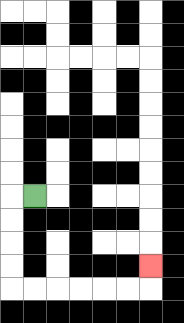{'start': '[1, 8]', 'end': '[6, 11]', 'path_directions': 'L,D,D,D,D,R,R,R,R,R,R,U', 'path_coordinates': '[[1, 8], [0, 8], [0, 9], [0, 10], [0, 11], [0, 12], [1, 12], [2, 12], [3, 12], [4, 12], [5, 12], [6, 12], [6, 11]]'}